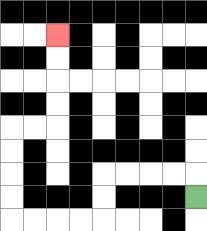{'start': '[8, 8]', 'end': '[2, 1]', 'path_directions': 'U,L,L,L,L,D,D,L,L,L,L,U,U,U,U,R,R,U,U,U,U', 'path_coordinates': '[[8, 8], [8, 7], [7, 7], [6, 7], [5, 7], [4, 7], [4, 8], [4, 9], [3, 9], [2, 9], [1, 9], [0, 9], [0, 8], [0, 7], [0, 6], [0, 5], [1, 5], [2, 5], [2, 4], [2, 3], [2, 2], [2, 1]]'}